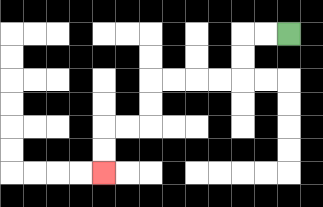{'start': '[12, 1]', 'end': '[4, 7]', 'path_directions': 'L,L,D,D,L,L,L,L,D,D,L,L,D,D', 'path_coordinates': '[[12, 1], [11, 1], [10, 1], [10, 2], [10, 3], [9, 3], [8, 3], [7, 3], [6, 3], [6, 4], [6, 5], [5, 5], [4, 5], [4, 6], [4, 7]]'}